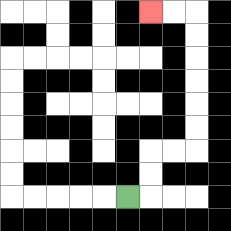{'start': '[5, 8]', 'end': '[6, 0]', 'path_directions': 'R,U,U,R,R,U,U,U,U,U,U,L,L', 'path_coordinates': '[[5, 8], [6, 8], [6, 7], [6, 6], [7, 6], [8, 6], [8, 5], [8, 4], [8, 3], [8, 2], [8, 1], [8, 0], [7, 0], [6, 0]]'}